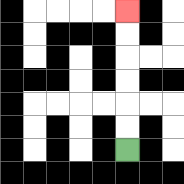{'start': '[5, 6]', 'end': '[5, 0]', 'path_directions': 'U,U,U,U,U,U', 'path_coordinates': '[[5, 6], [5, 5], [5, 4], [5, 3], [5, 2], [5, 1], [5, 0]]'}